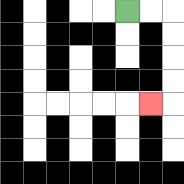{'start': '[5, 0]', 'end': '[6, 4]', 'path_directions': 'R,R,D,D,D,D,L', 'path_coordinates': '[[5, 0], [6, 0], [7, 0], [7, 1], [7, 2], [7, 3], [7, 4], [6, 4]]'}